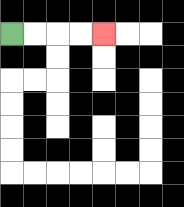{'start': '[0, 1]', 'end': '[4, 1]', 'path_directions': 'R,R,R,R', 'path_coordinates': '[[0, 1], [1, 1], [2, 1], [3, 1], [4, 1]]'}